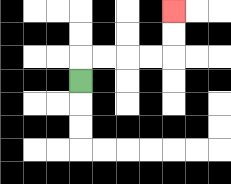{'start': '[3, 3]', 'end': '[7, 0]', 'path_directions': 'U,R,R,R,R,U,U', 'path_coordinates': '[[3, 3], [3, 2], [4, 2], [5, 2], [6, 2], [7, 2], [7, 1], [7, 0]]'}